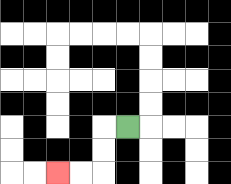{'start': '[5, 5]', 'end': '[2, 7]', 'path_directions': 'L,D,D,L,L', 'path_coordinates': '[[5, 5], [4, 5], [4, 6], [4, 7], [3, 7], [2, 7]]'}